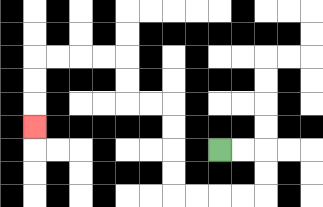{'start': '[9, 6]', 'end': '[1, 5]', 'path_directions': 'R,R,D,D,L,L,L,L,U,U,U,U,L,L,U,U,L,L,L,L,D,D,D', 'path_coordinates': '[[9, 6], [10, 6], [11, 6], [11, 7], [11, 8], [10, 8], [9, 8], [8, 8], [7, 8], [7, 7], [7, 6], [7, 5], [7, 4], [6, 4], [5, 4], [5, 3], [5, 2], [4, 2], [3, 2], [2, 2], [1, 2], [1, 3], [1, 4], [1, 5]]'}